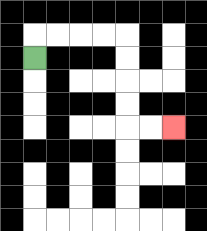{'start': '[1, 2]', 'end': '[7, 5]', 'path_directions': 'U,R,R,R,R,D,D,D,D,R,R', 'path_coordinates': '[[1, 2], [1, 1], [2, 1], [3, 1], [4, 1], [5, 1], [5, 2], [5, 3], [5, 4], [5, 5], [6, 5], [7, 5]]'}